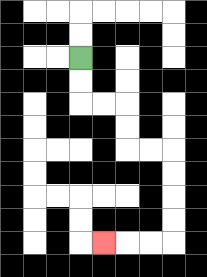{'start': '[3, 2]', 'end': '[4, 10]', 'path_directions': 'D,D,R,R,D,D,R,R,D,D,D,D,L,L,L', 'path_coordinates': '[[3, 2], [3, 3], [3, 4], [4, 4], [5, 4], [5, 5], [5, 6], [6, 6], [7, 6], [7, 7], [7, 8], [7, 9], [7, 10], [6, 10], [5, 10], [4, 10]]'}